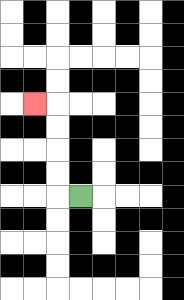{'start': '[3, 8]', 'end': '[1, 4]', 'path_directions': 'L,U,U,U,U,L', 'path_coordinates': '[[3, 8], [2, 8], [2, 7], [2, 6], [2, 5], [2, 4], [1, 4]]'}